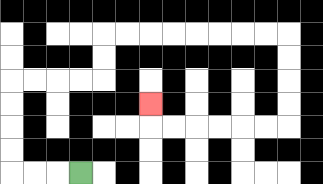{'start': '[3, 7]', 'end': '[6, 4]', 'path_directions': 'L,L,L,U,U,U,U,R,R,R,R,U,U,R,R,R,R,R,R,R,R,D,D,D,D,L,L,L,L,L,L,U', 'path_coordinates': '[[3, 7], [2, 7], [1, 7], [0, 7], [0, 6], [0, 5], [0, 4], [0, 3], [1, 3], [2, 3], [3, 3], [4, 3], [4, 2], [4, 1], [5, 1], [6, 1], [7, 1], [8, 1], [9, 1], [10, 1], [11, 1], [12, 1], [12, 2], [12, 3], [12, 4], [12, 5], [11, 5], [10, 5], [9, 5], [8, 5], [7, 5], [6, 5], [6, 4]]'}